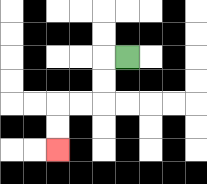{'start': '[5, 2]', 'end': '[2, 6]', 'path_directions': 'L,D,D,L,L,D,D', 'path_coordinates': '[[5, 2], [4, 2], [4, 3], [4, 4], [3, 4], [2, 4], [2, 5], [2, 6]]'}